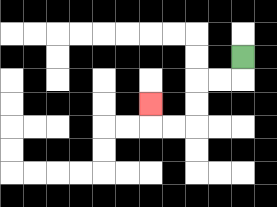{'start': '[10, 2]', 'end': '[6, 4]', 'path_directions': 'D,L,L,D,D,L,L,U', 'path_coordinates': '[[10, 2], [10, 3], [9, 3], [8, 3], [8, 4], [8, 5], [7, 5], [6, 5], [6, 4]]'}